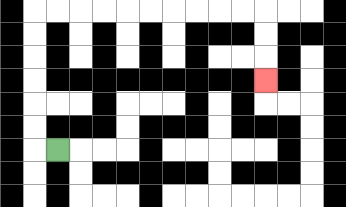{'start': '[2, 6]', 'end': '[11, 3]', 'path_directions': 'L,U,U,U,U,U,U,R,R,R,R,R,R,R,R,R,R,D,D,D', 'path_coordinates': '[[2, 6], [1, 6], [1, 5], [1, 4], [1, 3], [1, 2], [1, 1], [1, 0], [2, 0], [3, 0], [4, 0], [5, 0], [6, 0], [7, 0], [8, 0], [9, 0], [10, 0], [11, 0], [11, 1], [11, 2], [11, 3]]'}